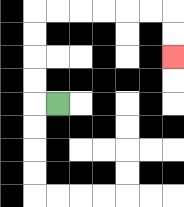{'start': '[2, 4]', 'end': '[7, 2]', 'path_directions': 'L,U,U,U,U,R,R,R,R,R,R,D,D', 'path_coordinates': '[[2, 4], [1, 4], [1, 3], [1, 2], [1, 1], [1, 0], [2, 0], [3, 0], [4, 0], [5, 0], [6, 0], [7, 0], [7, 1], [7, 2]]'}